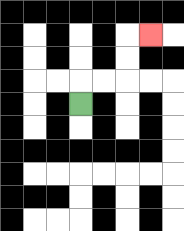{'start': '[3, 4]', 'end': '[6, 1]', 'path_directions': 'U,R,R,U,U,R', 'path_coordinates': '[[3, 4], [3, 3], [4, 3], [5, 3], [5, 2], [5, 1], [6, 1]]'}